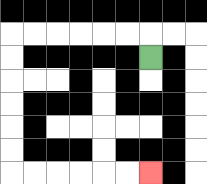{'start': '[6, 2]', 'end': '[6, 7]', 'path_directions': 'U,L,L,L,L,L,L,D,D,D,D,D,D,R,R,R,R,R,R', 'path_coordinates': '[[6, 2], [6, 1], [5, 1], [4, 1], [3, 1], [2, 1], [1, 1], [0, 1], [0, 2], [0, 3], [0, 4], [0, 5], [0, 6], [0, 7], [1, 7], [2, 7], [3, 7], [4, 7], [5, 7], [6, 7]]'}